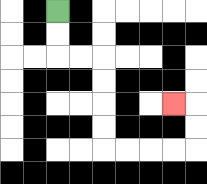{'start': '[2, 0]', 'end': '[7, 4]', 'path_directions': 'D,D,R,R,D,D,D,D,R,R,R,R,U,U,L', 'path_coordinates': '[[2, 0], [2, 1], [2, 2], [3, 2], [4, 2], [4, 3], [4, 4], [4, 5], [4, 6], [5, 6], [6, 6], [7, 6], [8, 6], [8, 5], [8, 4], [7, 4]]'}